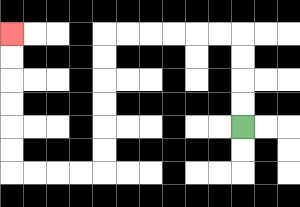{'start': '[10, 5]', 'end': '[0, 1]', 'path_directions': 'U,U,U,U,L,L,L,L,L,L,D,D,D,D,D,D,L,L,L,L,U,U,U,U,U,U', 'path_coordinates': '[[10, 5], [10, 4], [10, 3], [10, 2], [10, 1], [9, 1], [8, 1], [7, 1], [6, 1], [5, 1], [4, 1], [4, 2], [4, 3], [4, 4], [4, 5], [4, 6], [4, 7], [3, 7], [2, 7], [1, 7], [0, 7], [0, 6], [0, 5], [0, 4], [0, 3], [0, 2], [0, 1]]'}